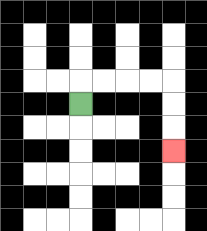{'start': '[3, 4]', 'end': '[7, 6]', 'path_directions': 'U,R,R,R,R,D,D,D', 'path_coordinates': '[[3, 4], [3, 3], [4, 3], [5, 3], [6, 3], [7, 3], [7, 4], [7, 5], [7, 6]]'}